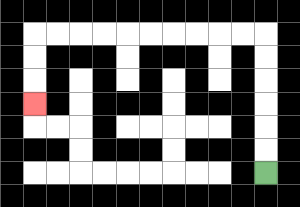{'start': '[11, 7]', 'end': '[1, 4]', 'path_directions': 'U,U,U,U,U,U,L,L,L,L,L,L,L,L,L,L,D,D,D', 'path_coordinates': '[[11, 7], [11, 6], [11, 5], [11, 4], [11, 3], [11, 2], [11, 1], [10, 1], [9, 1], [8, 1], [7, 1], [6, 1], [5, 1], [4, 1], [3, 1], [2, 1], [1, 1], [1, 2], [1, 3], [1, 4]]'}